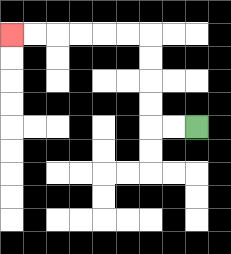{'start': '[8, 5]', 'end': '[0, 1]', 'path_directions': 'L,L,U,U,U,U,L,L,L,L,L,L', 'path_coordinates': '[[8, 5], [7, 5], [6, 5], [6, 4], [6, 3], [6, 2], [6, 1], [5, 1], [4, 1], [3, 1], [2, 1], [1, 1], [0, 1]]'}